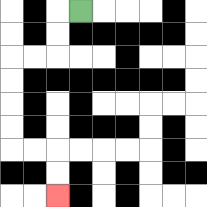{'start': '[3, 0]', 'end': '[2, 8]', 'path_directions': 'L,D,D,L,L,D,D,D,D,R,R,D,D', 'path_coordinates': '[[3, 0], [2, 0], [2, 1], [2, 2], [1, 2], [0, 2], [0, 3], [0, 4], [0, 5], [0, 6], [1, 6], [2, 6], [2, 7], [2, 8]]'}